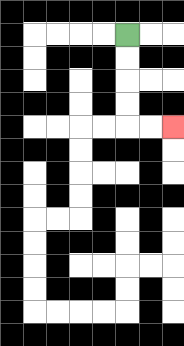{'start': '[5, 1]', 'end': '[7, 5]', 'path_directions': 'D,D,D,D,R,R', 'path_coordinates': '[[5, 1], [5, 2], [5, 3], [5, 4], [5, 5], [6, 5], [7, 5]]'}